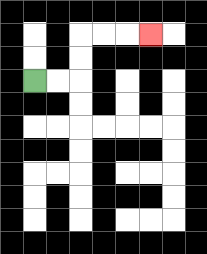{'start': '[1, 3]', 'end': '[6, 1]', 'path_directions': 'R,R,U,U,R,R,R', 'path_coordinates': '[[1, 3], [2, 3], [3, 3], [3, 2], [3, 1], [4, 1], [5, 1], [6, 1]]'}